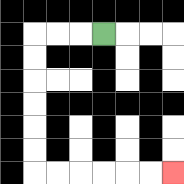{'start': '[4, 1]', 'end': '[7, 7]', 'path_directions': 'L,L,L,D,D,D,D,D,D,R,R,R,R,R,R', 'path_coordinates': '[[4, 1], [3, 1], [2, 1], [1, 1], [1, 2], [1, 3], [1, 4], [1, 5], [1, 6], [1, 7], [2, 7], [3, 7], [4, 7], [5, 7], [6, 7], [7, 7]]'}